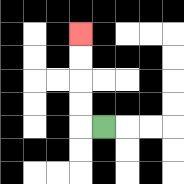{'start': '[4, 5]', 'end': '[3, 1]', 'path_directions': 'L,U,U,U,U', 'path_coordinates': '[[4, 5], [3, 5], [3, 4], [3, 3], [3, 2], [3, 1]]'}